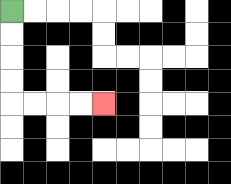{'start': '[0, 0]', 'end': '[4, 4]', 'path_directions': 'D,D,D,D,R,R,R,R', 'path_coordinates': '[[0, 0], [0, 1], [0, 2], [0, 3], [0, 4], [1, 4], [2, 4], [3, 4], [4, 4]]'}